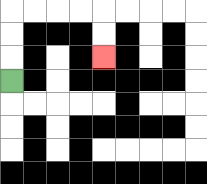{'start': '[0, 3]', 'end': '[4, 2]', 'path_directions': 'U,U,U,R,R,R,R,D,D', 'path_coordinates': '[[0, 3], [0, 2], [0, 1], [0, 0], [1, 0], [2, 0], [3, 0], [4, 0], [4, 1], [4, 2]]'}